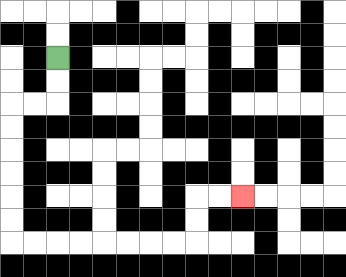{'start': '[2, 2]', 'end': '[10, 8]', 'path_directions': 'D,D,L,L,D,D,D,D,D,D,R,R,R,R,R,R,R,R,U,U,R,R', 'path_coordinates': '[[2, 2], [2, 3], [2, 4], [1, 4], [0, 4], [0, 5], [0, 6], [0, 7], [0, 8], [0, 9], [0, 10], [1, 10], [2, 10], [3, 10], [4, 10], [5, 10], [6, 10], [7, 10], [8, 10], [8, 9], [8, 8], [9, 8], [10, 8]]'}